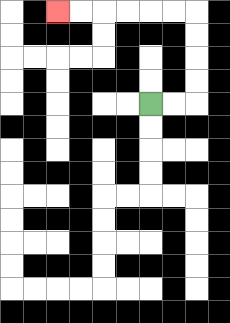{'start': '[6, 4]', 'end': '[2, 0]', 'path_directions': 'R,R,U,U,U,U,L,L,L,L,L,L', 'path_coordinates': '[[6, 4], [7, 4], [8, 4], [8, 3], [8, 2], [8, 1], [8, 0], [7, 0], [6, 0], [5, 0], [4, 0], [3, 0], [2, 0]]'}